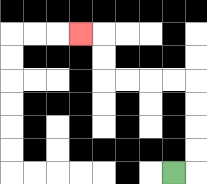{'start': '[7, 7]', 'end': '[3, 1]', 'path_directions': 'R,U,U,U,U,L,L,L,L,U,U,L', 'path_coordinates': '[[7, 7], [8, 7], [8, 6], [8, 5], [8, 4], [8, 3], [7, 3], [6, 3], [5, 3], [4, 3], [4, 2], [4, 1], [3, 1]]'}